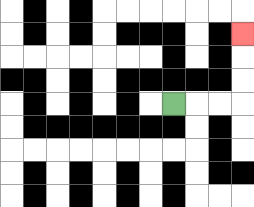{'start': '[7, 4]', 'end': '[10, 1]', 'path_directions': 'R,R,R,U,U,U', 'path_coordinates': '[[7, 4], [8, 4], [9, 4], [10, 4], [10, 3], [10, 2], [10, 1]]'}